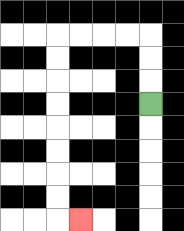{'start': '[6, 4]', 'end': '[3, 9]', 'path_directions': 'U,U,U,L,L,L,L,D,D,D,D,D,D,D,D,R', 'path_coordinates': '[[6, 4], [6, 3], [6, 2], [6, 1], [5, 1], [4, 1], [3, 1], [2, 1], [2, 2], [2, 3], [2, 4], [2, 5], [2, 6], [2, 7], [2, 8], [2, 9], [3, 9]]'}